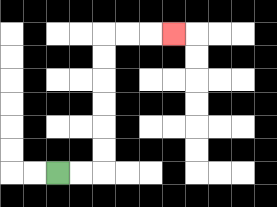{'start': '[2, 7]', 'end': '[7, 1]', 'path_directions': 'R,R,U,U,U,U,U,U,R,R,R', 'path_coordinates': '[[2, 7], [3, 7], [4, 7], [4, 6], [4, 5], [4, 4], [4, 3], [4, 2], [4, 1], [5, 1], [6, 1], [7, 1]]'}